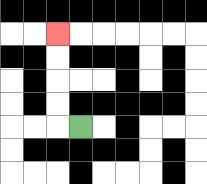{'start': '[3, 5]', 'end': '[2, 1]', 'path_directions': 'L,U,U,U,U', 'path_coordinates': '[[3, 5], [2, 5], [2, 4], [2, 3], [2, 2], [2, 1]]'}